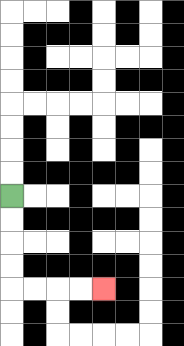{'start': '[0, 8]', 'end': '[4, 12]', 'path_directions': 'D,D,D,D,R,R,R,R', 'path_coordinates': '[[0, 8], [0, 9], [0, 10], [0, 11], [0, 12], [1, 12], [2, 12], [3, 12], [4, 12]]'}